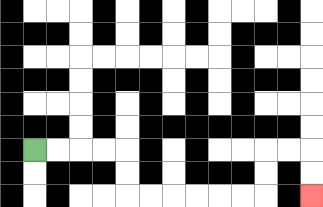{'start': '[1, 6]', 'end': '[13, 8]', 'path_directions': 'R,R,R,R,D,D,R,R,R,R,R,R,U,U,R,R,D,D', 'path_coordinates': '[[1, 6], [2, 6], [3, 6], [4, 6], [5, 6], [5, 7], [5, 8], [6, 8], [7, 8], [8, 8], [9, 8], [10, 8], [11, 8], [11, 7], [11, 6], [12, 6], [13, 6], [13, 7], [13, 8]]'}